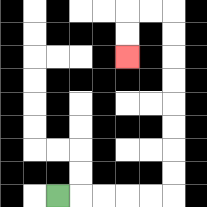{'start': '[2, 8]', 'end': '[5, 2]', 'path_directions': 'R,R,R,R,R,U,U,U,U,U,U,U,U,L,L,D,D', 'path_coordinates': '[[2, 8], [3, 8], [4, 8], [5, 8], [6, 8], [7, 8], [7, 7], [7, 6], [7, 5], [7, 4], [7, 3], [7, 2], [7, 1], [7, 0], [6, 0], [5, 0], [5, 1], [5, 2]]'}